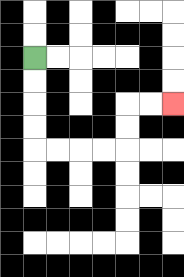{'start': '[1, 2]', 'end': '[7, 4]', 'path_directions': 'D,D,D,D,R,R,R,R,U,U,R,R', 'path_coordinates': '[[1, 2], [1, 3], [1, 4], [1, 5], [1, 6], [2, 6], [3, 6], [4, 6], [5, 6], [5, 5], [5, 4], [6, 4], [7, 4]]'}